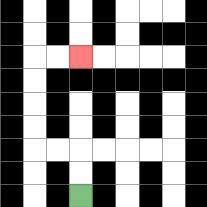{'start': '[3, 8]', 'end': '[3, 2]', 'path_directions': 'U,U,L,L,U,U,U,U,R,R', 'path_coordinates': '[[3, 8], [3, 7], [3, 6], [2, 6], [1, 6], [1, 5], [1, 4], [1, 3], [1, 2], [2, 2], [3, 2]]'}